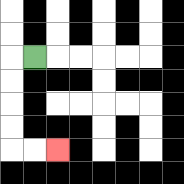{'start': '[1, 2]', 'end': '[2, 6]', 'path_directions': 'L,D,D,D,D,R,R', 'path_coordinates': '[[1, 2], [0, 2], [0, 3], [0, 4], [0, 5], [0, 6], [1, 6], [2, 6]]'}